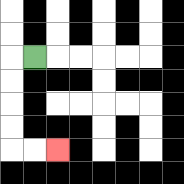{'start': '[1, 2]', 'end': '[2, 6]', 'path_directions': 'L,D,D,D,D,R,R', 'path_coordinates': '[[1, 2], [0, 2], [0, 3], [0, 4], [0, 5], [0, 6], [1, 6], [2, 6]]'}